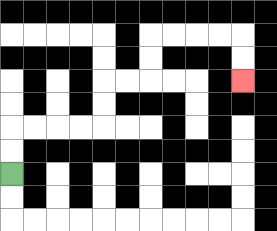{'start': '[0, 7]', 'end': '[10, 3]', 'path_directions': 'U,U,R,R,R,R,U,U,R,R,U,U,R,R,R,R,D,D', 'path_coordinates': '[[0, 7], [0, 6], [0, 5], [1, 5], [2, 5], [3, 5], [4, 5], [4, 4], [4, 3], [5, 3], [6, 3], [6, 2], [6, 1], [7, 1], [8, 1], [9, 1], [10, 1], [10, 2], [10, 3]]'}